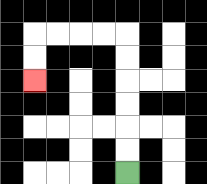{'start': '[5, 7]', 'end': '[1, 3]', 'path_directions': 'U,U,U,U,U,U,L,L,L,L,D,D', 'path_coordinates': '[[5, 7], [5, 6], [5, 5], [5, 4], [5, 3], [5, 2], [5, 1], [4, 1], [3, 1], [2, 1], [1, 1], [1, 2], [1, 3]]'}